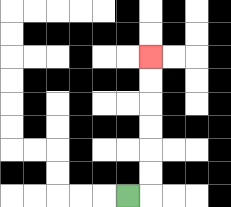{'start': '[5, 8]', 'end': '[6, 2]', 'path_directions': 'R,U,U,U,U,U,U', 'path_coordinates': '[[5, 8], [6, 8], [6, 7], [6, 6], [6, 5], [6, 4], [6, 3], [6, 2]]'}